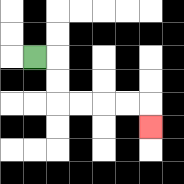{'start': '[1, 2]', 'end': '[6, 5]', 'path_directions': 'R,D,D,R,R,R,R,D', 'path_coordinates': '[[1, 2], [2, 2], [2, 3], [2, 4], [3, 4], [4, 4], [5, 4], [6, 4], [6, 5]]'}